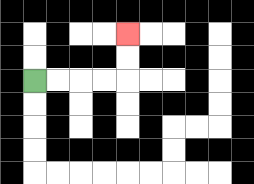{'start': '[1, 3]', 'end': '[5, 1]', 'path_directions': 'R,R,R,R,U,U', 'path_coordinates': '[[1, 3], [2, 3], [3, 3], [4, 3], [5, 3], [5, 2], [5, 1]]'}